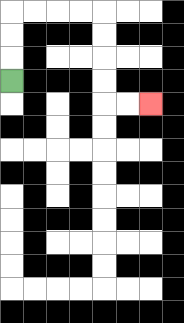{'start': '[0, 3]', 'end': '[6, 4]', 'path_directions': 'U,U,U,R,R,R,R,D,D,D,D,R,R', 'path_coordinates': '[[0, 3], [0, 2], [0, 1], [0, 0], [1, 0], [2, 0], [3, 0], [4, 0], [4, 1], [4, 2], [4, 3], [4, 4], [5, 4], [6, 4]]'}